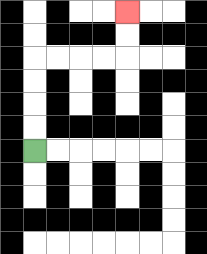{'start': '[1, 6]', 'end': '[5, 0]', 'path_directions': 'U,U,U,U,R,R,R,R,U,U', 'path_coordinates': '[[1, 6], [1, 5], [1, 4], [1, 3], [1, 2], [2, 2], [3, 2], [4, 2], [5, 2], [5, 1], [5, 0]]'}